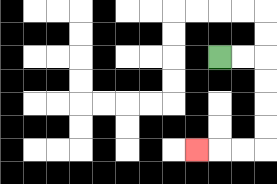{'start': '[9, 2]', 'end': '[8, 6]', 'path_directions': 'R,R,D,D,D,D,L,L,L', 'path_coordinates': '[[9, 2], [10, 2], [11, 2], [11, 3], [11, 4], [11, 5], [11, 6], [10, 6], [9, 6], [8, 6]]'}